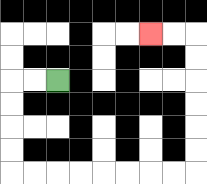{'start': '[2, 3]', 'end': '[6, 1]', 'path_directions': 'L,L,D,D,D,D,R,R,R,R,R,R,R,R,U,U,U,U,U,U,L,L', 'path_coordinates': '[[2, 3], [1, 3], [0, 3], [0, 4], [0, 5], [0, 6], [0, 7], [1, 7], [2, 7], [3, 7], [4, 7], [5, 7], [6, 7], [7, 7], [8, 7], [8, 6], [8, 5], [8, 4], [8, 3], [8, 2], [8, 1], [7, 1], [6, 1]]'}